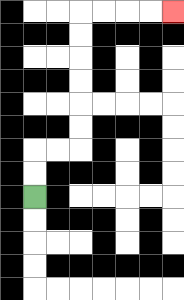{'start': '[1, 8]', 'end': '[7, 0]', 'path_directions': 'U,U,R,R,U,U,U,U,U,U,R,R,R,R', 'path_coordinates': '[[1, 8], [1, 7], [1, 6], [2, 6], [3, 6], [3, 5], [3, 4], [3, 3], [3, 2], [3, 1], [3, 0], [4, 0], [5, 0], [6, 0], [7, 0]]'}